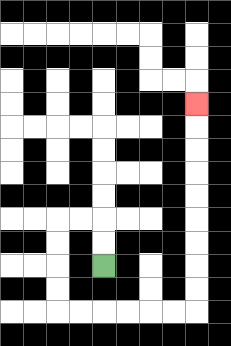{'start': '[4, 11]', 'end': '[8, 4]', 'path_directions': 'U,U,L,L,D,D,D,D,R,R,R,R,R,R,U,U,U,U,U,U,U,U,U', 'path_coordinates': '[[4, 11], [4, 10], [4, 9], [3, 9], [2, 9], [2, 10], [2, 11], [2, 12], [2, 13], [3, 13], [4, 13], [5, 13], [6, 13], [7, 13], [8, 13], [8, 12], [8, 11], [8, 10], [8, 9], [8, 8], [8, 7], [8, 6], [8, 5], [8, 4]]'}